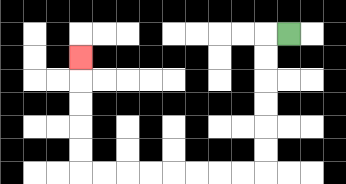{'start': '[12, 1]', 'end': '[3, 2]', 'path_directions': 'L,D,D,D,D,D,D,L,L,L,L,L,L,L,L,U,U,U,U,U', 'path_coordinates': '[[12, 1], [11, 1], [11, 2], [11, 3], [11, 4], [11, 5], [11, 6], [11, 7], [10, 7], [9, 7], [8, 7], [7, 7], [6, 7], [5, 7], [4, 7], [3, 7], [3, 6], [3, 5], [3, 4], [3, 3], [3, 2]]'}